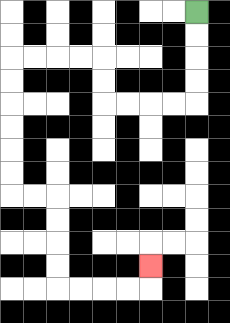{'start': '[8, 0]', 'end': '[6, 11]', 'path_directions': 'D,D,D,D,L,L,L,L,U,U,L,L,L,L,D,D,D,D,D,D,R,R,D,D,D,D,R,R,R,R,U', 'path_coordinates': '[[8, 0], [8, 1], [8, 2], [8, 3], [8, 4], [7, 4], [6, 4], [5, 4], [4, 4], [4, 3], [4, 2], [3, 2], [2, 2], [1, 2], [0, 2], [0, 3], [0, 4], [0, 5], [0, 6], [0, 7], [0, 8], [1, 8], [2, 8], [2, 9], [2, 10], [2, 11], [2, 12], [3, 12], [4, 12], [5, 12], [6, 12], [6, 11]]'}